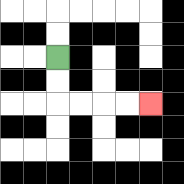{'start': '[2, 2]', 'end': '[6, 4]', 'path_directions': 'D,D,R,R,R,R', 'path_coordinates': '[[2, 2], [2, 3], [2, 4], [3, 4], [4, 4], [5, 4], [6, 4]]'}